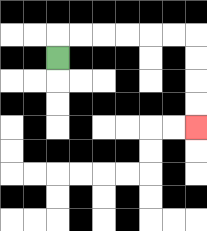{'start': '[2, 2]', 'end': '[8, 5]', 'path_directions': 'U,R,R,R,R,R,R,D,D,D,D', 'path_coordinates': '[[2, 2], [2, 1], [3, 1], [4, 1], [5, 1], [6, 1], [7, 1], [8, 1], [8, 2], [8, 3], [8, 4], [8, 5]]'}